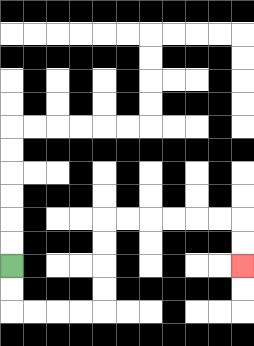{'start': '[0, 11]', 'end': '[10, 11]', 'path_directions': 'D,D,R,R,R,R,U,U,U,U,R,R,R,R,R,R,D,D', 'path_coordinates': '[[0, 11], [0, 12], [0, 13], [1, 13], [2, 13], [3, 13], [4, 13], [4, 12], [4, 11], [4, 10], [4, 9], [5, 9], [6, 9], [7, 9], [8, 9], [9, 9], [10, 9], [10, 10], [10, 11]]'}